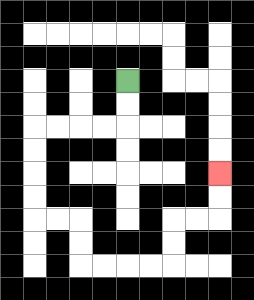{'start': '[5, 3]', 'end': '[9, 7]', 'path_directions': 'D,D,L,L,L,L,D,D,D,D,R,R,D,D,R,R,R,R,U,U,R,R,U,U', 'path_coordinates': '[[5, 3], [5, 4], [5, 5], [4, 5], [3, 5], [2, 5], [1, 5], [1, 6], [1, 7], [1, 8], [1, 9], [2, 9], [3, 9], [3, 10], [3, 11], [4, 11], [5, 11], [6, 11], [7, 11], [7, 10], [7, 9], [8, 9], [9, 9], [9, 8], [9, 7]]'}